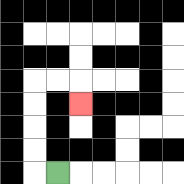{'start': '[2, 7]', 'end': '[3, 4]', 'path_directions': 'L,U,U,U,U,R,R,D', 'path_coordinates': '[[2, 7], [1, 7], [1, 6], [1, 5], [1, 4], [1, 3], [2, 3], [3, 3], [3, 4]]'}